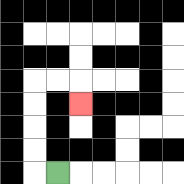{'start': '[2, 7]', 'end': '[3, 4]', 'path_directions': 'L,U,U,U,U,R,R,D', 'path_coordinates': '[[2, 7], [1, 7], [1, 6], [1, 5], [1, 4], [1, 3], [2, 3], [3, 3], [3, 4]]'}